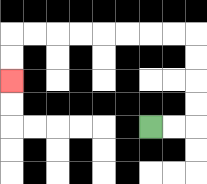{'start': '[6, 5]', 'end': '[0, 3]', 'path_directions': 'R,R,U,U,U,U,L,L,L,L,L,L,L,L,D,D', 'path_coordinates': '[[6, 5], [7, 5], [8, 5], [8, 4], [8, 3], [8, 2], [8, 1], [7, 1], [6, 1], [5, 1], [4, 1], [3, 1], [2, 1], [1, 1], [0, 1], [0, 2], [0, 3]]'}